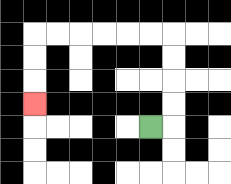{'start': '[6, 5]', 'end': '[1, 4]', 'path_directions': 'R,U,U,U,U,L,L,L,L,L,L,D,D,D', 'path_coordinates': '[[6, 5], [7, 5], [7, 4], [7, 3], [7, 2], [7, 1], [6, 1], [5, 1], [4, 1], [3, 1], [2, 1], [1, 1], [1, 2], [1, 3], [1, 4]]'}